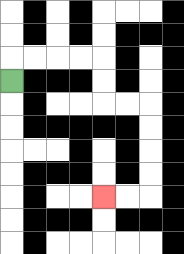{'start': '[0, 3]', 'end': '[4, 8]', 'path_directions': 'U,R,R,R,R,D,D,R,R,D,D,D,D,L,L', 'path_coordinates': '[[0, 3], [0, 2], [1, 2], [2, 2], [3, 2], [4, 2], [4, 3], [4, 4], [5, 4], [6, 4], [6, 5], [6, 6], [6, 7], [6, 8], [5, 8], [4, 8]]'}